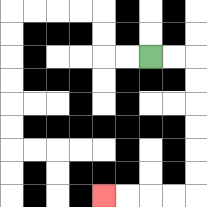{'start': '[6, 2]', 'end': '[4, 8]', 'path_directions': 'R,R,D,D,D,D,D,D,L,L,L,L', 'path_coordinates': '[[6, 2], [7, 2], [8, 2], [8, 3], [8, 4], [8, 5], [8, 6], [8, 7], [8, 8], [7, 8], [6, 8], [5, 8], [4, 8]]'}